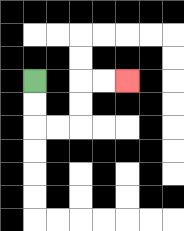{'start': '[1, 3]', 'end': '[5, 3]', 'path_directions': 'D,D,R,R,U,U,R,R', 'path_coordinates': '[[1, 3], [1, 4], [1, 5], [2, 5], [3, 5], [3, 4], [3, 3], [4, 3], [5, 3]]'}